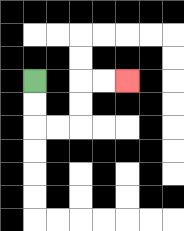{'start': '[1, 3]', 'end': '[5, 3]', 'path_directions': 'D,D,R,R,U,U,R,R', 'path_coordinates': '[[1, 3], [1, 4], [1, 5], [2, 5], [3, 5], [3, 4], [3, 3], [4, 3], [5, 3]]'}